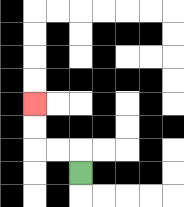{'start': '[3, 7]', 'end': '[1, 4]', 'path_directions': 'U,L,L,U,U', 'path_coordinates': '[[3, 7], [3, 6], [2, 6], [1, 6], [1, 5], [1, 4]]'}